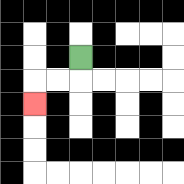{'start': '[3, 2]', 'end': '[1, 4]', 'path_directions': 'D,L,L,D', 'path_coordinates': '[[3, 2], [3, 3], [2, 3], [1, 3], [1, 4]]'}